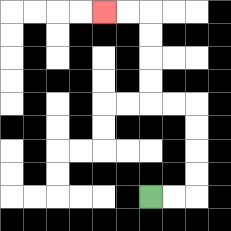{'start': '[6, 8]', 'end': '[4, 0]', 'path_directions': 'R,R,U,U,U,U,L,L,U,U,U,U,L,L', 'path_coordinates': '[[6, 8], [7, 8], [8, 8], [8, 7], [8, 6], [8, 5], [8, 4], [7, 4], [6, 4], [6, 3], [6, 2], [6, 1], [6, 0], [5, 0], [4, 0]]'}